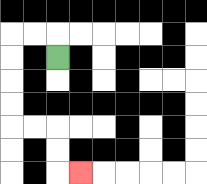{'start': '[2, 2]', 'end': '[3, 7]', 'path_directions': 'U,L,L,D,D,D,D,R,R,D,D,R', 'path_coordinates': '[[2, 2], [2, 1], [1, 1], [0, 1], [0, 2], [0, 3], [0, 4], [0, 5], [1, 5], [2, 5], [2, 6], [2, 7], [3, 7]]'}